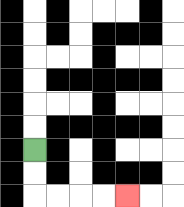{'start': '[1, 6]', 'end': '[5, 8]', 'path_directions': 'D,D,R,R,R,R', 'path_coordinates': '[[1, 6], [1, 7], [1, 8], [2, 8], [3, 8], [4, 8], [5, 8]]'}